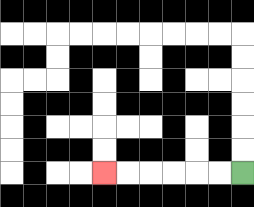{'start': '[10, 7]', 'end': '[4, 7]', 'path_directions': 'L,L,L,L,L,L', 'path_coordinates': '[[10, 7], [9, 7], [8, 7], [7, 7], [6, 7], [5, 7], [4, 7]]'}